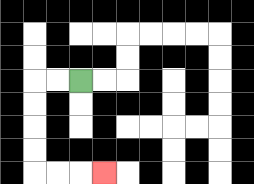{'start': '[3, 3]', 'end': '[4, 7]', 'path_directions': 'L,L,D,D,D,D,R,R,R', 'path_coordinates': '[[3, 3], [2, 3], [1, 3], [1, 4], [1, 5], [1, 6], [1, 7], [2, 7], [3, 7], [4, 7]]'}